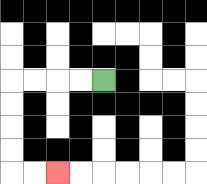{'start': '[4, 3]', 'end': '[2, 7]', 'path_directions': 'L,L,L,L,D,D,D,D,R,R', 'path_coordinates': '[[4, 3], [3, 3], [2, 3], [1, 3], [0, 3], [0, 4], [0, 5], [0, 6], [0, 7], [1, 7], [2, 7]]'}